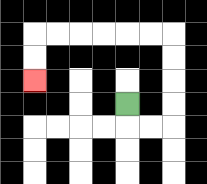{'start': '[5, 4]', 'end': '[1, 3]', 'path_directions': 'D,R,R,U,U,U,U,L,L,L,L,L,L,D,D', 'path_coordinates': '[[5, 4], [5, 5], [6, 5], [7, 5], [7, 4], [7, 3], [7, 2], [7, 1], [6, 1], [5, 1], [4, 1], [3, 1], [2, 1], [1, 1], [1, 2], [1, 3]]'}